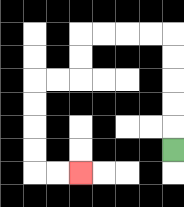{'start': '[7, 6]', 'end': '[3, 7]', 'path_directions': 'U,U,U,U,U,L,L,L,L,D,D,L,L,D,D,D,D,R,R', 'path_coordinates': '[[7, 6], [7, 5], [7, 4], [7, 3], [7, 2], [7, 1], [6, 1], [5, 1], [4, 1], [3, 1], [3, 2], [3, 3], [2, 3], [1, 3], [1, 4], [1, 5], [1, 6], [1, 7], [2, 7], [3, 7]]'}